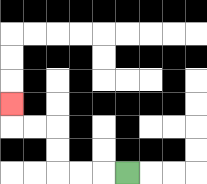{'start': '[5, 7]', 'end': '[0, 4]', 'path_directions': 'L,L,L,U,U,L,L,U', 'path_coordinates': '[[5, 7], [4, 7], [3, 7], [2, 7], [2, 6], [2, 5], [1, 5], [0, 5], [0, 4]]'}